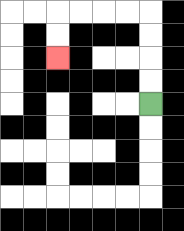{'start': '[6, 4]', 'end': '[2, 2]', 'path_directions': 'U,U,U,U,L,L,L,L,D,D', 'path_coordinates': '[[6, 4], [6, 3], [6, 2], [6, 1], [6, 0], [5, 0], [4, 0], [3, 0], [2, 0], [2, 1], [2, 2]]'}